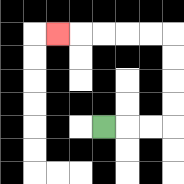{'start': '[4, 5]', 'end': '[2, 1]', 'path_directions': 'R,R,R,U,U,U,U,L,L,L,L,L', 'path_coordinates': '[[4, 5], [5, 5], [6, 5], [7, 5], [7, 4], [7, 3], [7, 2], [7, 1], [6, 1], [5, 1], [4, 1], [3, 1], [2, 1]]'}